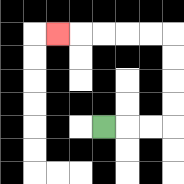{'start': '[4, 5]', 'end': '[2, 1]', 'path_directions': 'R,R,R,U,U,U,U,L,L,L,L,L', 'path_coordinates': '[[4, 5], [5, 5], [6, 5], [7, 5], [7, 4], [7, 3], [7, 2], [7, 1], [6, 1], [5, 1], [4, 1], [3, 1], [2, 1]]'}